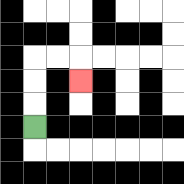{'start': '[1, 5]', 'end': '[3, 3]', 'path_directions': 'U,U,U,R,R,D', 'path_coordinates': '[[1, 5], [1, 4], [1, 3], [1, 2], [2, 2], [3, 2], [3, 3]]'}